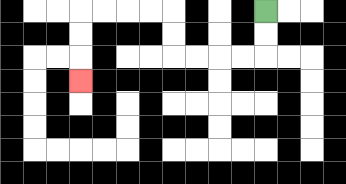{'start': '[11, 0]', 'end': '[3, 3]', 'path_directions': 'D,D,L,L,L,L,U,U,L,L,L,L,D,D,D', 'path_coordinates': '[[11, 0], [11, 1], [11, 2], [10, 2], [9, 2], [8, 2], [7, 2], [7, 1], [7, 0], [6, 0], [5, 0], [4, 0], [3, 0], [3, 1], [3, 2], [3, 3]]'}